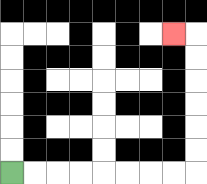{'start': '[0, 7]', 'end': '[7, 1]', 'path_directions': 'R,R,R,R,R,R,R,R,U,U,U,U,U,U,L', 'path_coordinates': '[[0, 7], [1, 7], [2, 7], [3, 7], [4, 7], [5, 7], [6, 7], [7, 7], [8, 7], [8, 6], [8, 5], [8, 4], [8, 3], [8, 2], [8, 1], [7, 1]]'}